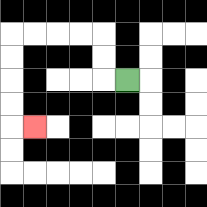{'start': '[5, 3]', 'end': '[1, 5]', 'path_directions': 'L,U,U,L,L,L,L,D,D,D,D,R', 'path_coordinates': '[[5, 3], [4, 3], [4, 2], [4, 1], [3, 1], [2, 1], [1, 1], [0, 1], [0, 2], [0, 3], [0, 4], [0, 5], [1, 5]]'}